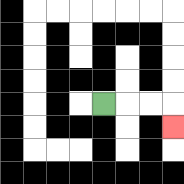{'start': '[4, 4]', 'end': '[7, 5]', 'path_directions': 'R,R,R,D', 'path_coordinates': '[[4, 4], [5, 4], [6, 4], [7, 4], [7, 5]]'}